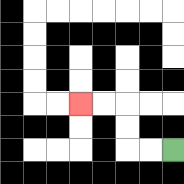{'start': '[7, 6]', 'end': '[3, 4]', 'path_directions': 'L,L,U,U,L,L', 'path_coordinates': '[[7, 6], [6, 6], [5, 6], [5, 5], [5, 4], [4, 4], [3, 4]]'}